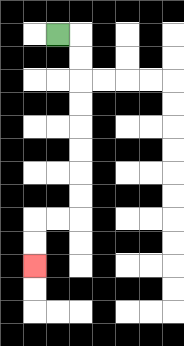{'start': '[2, 1]', 'end': '[1, 11]', 'path_directions': 'R,D,D,D,D,D,D,D,D,L,L,D,D', 'path_coordinates': '[[2, 1], [3, 1], [3, 2], [3, 3], [3, 4], [3, 5], [3, 6], [3, 7], [3, 8], [3, 9], [2, 9], [1, 9], [1, 10], [1, 11]]'}